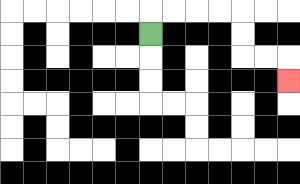{'start': '[6, 1]', 'end': '[12, 3]', 'path_directions': 'U,R,R,R,R,D,D,R,R,D', 'path_coordinates': '[[6, 1], [6, 0], [7, 0], [8, 0], [9, 0], [10, 0], [10, 1], [10, 2], [11, 2], [12, 2], [12, 3]]'}